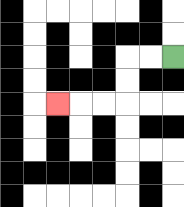{'start': '[7, 2]', 'end': '[2, 4]', 'path_directions': 'L,L,D,D,L,L,L', 'path_coordinates': '[[7, 2], [6, 2], [5, 2], [5, 3], [5, 4], [4, 4], [3, 4], [2, 4]]'}